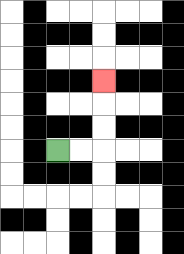{'start': '[2, 6]', 'end': '[4, 3]', 'path_directions': 'R,R,U,U,U', 'path_coordinates': '[[2, 6], [3, 6], [4, 6], [4, 5], [4, 4], [4, 3]]'}